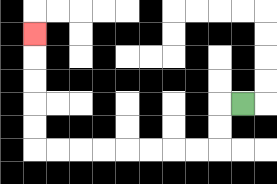{'start': '[10, 4]', 'end': '[1, 1]', 'path_directions': 'L,D,D,L,L,L,L,L,L,L,L,U,U,U,U,U', 'path_coordinates': '[[10, 4], [9, 4], [9, 5], [9, 6], [8, 6], [7, 6], [6, 6], [5, 6], [4, 6], [3, 6], [2, 6], [1, 6], [1, 5], [1, 4], [1, 3], [1, 2], [1, 1]]'}